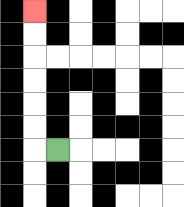{'start': '[2, 6]', 'end': '[1, 0]', 'path_directions': 'L,U,U,U,U,U,U', 'path_coordinates': '[[2, 6], [1, 6], [1, 5], [1, 4], [1, 3], [1, 2], [1, 1], [1, 0]]'}